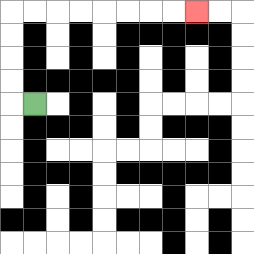{'start': '[1, 4]', 'end': '[8, 0]', 'path_directions': 'L,U,U,U,U,R,R,R,R,R,R,R,R', 'path_coordinates': '[[1, 4], [0, 4], [0, 3], [0, 2], [0, 1], [0, 0], [1, 0], [2, 0], [3, 0], [4, 0], [5, 0], [6, 0], [7, 0], [8, 0]]'}